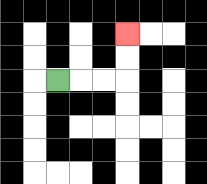{'start': '[2, 3]', 'end': '[5, 1]', 'path_directions': 'R,R,R,U,U', 'path_coordinates': '[[2, 3], [3, 3], [4, 3], [5, 3], [5, 2], [5, 1]]'}